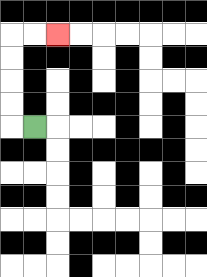{'start': '[1, 5]', 'end': '[2, 1]', 'path_directions': 'L,U,U,U,U,R,R', 'path_coordinates': '[[1, 5], [0, 5], [0, 4], [0, 3], [0, 2], [0, 1], [1, 1], [2, 1]]'}